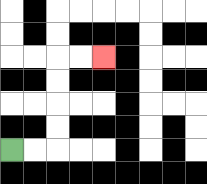{'start': '[0, 6]', 'end': '[4, 2]', 'path_directions': 'R,R,U,U,U,U,R,R', 'path_coordinates': '[[0, 6], [1, 6], [2, 6], [2, 5], [2, 4], [2, 3], [2, 2], [3, 2], [4, 2]]'}